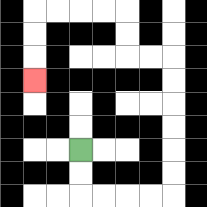{'start': '[3, 6]', 'end': '[1, 3]', 'path_directions': 'D,D,R,R,R,R,U,U,U,U,U,U,L,L,U,U,L,L,L,L,D,D,D', 'path_coordinates': '[[3, 6], [3, 7], [3, 8], [4, 8], [5, 8], [6, 8], [7, 8], [7, 7], [7, 6], [7, 5], [7, 4], [7, 3], [7, 2], [6, 2], [5, 2], [5, 1], [5, 0], [4, 0], [3, 0], [2, 0], [1, 0], [1, 1], [1, 2], [1, 3]]'}